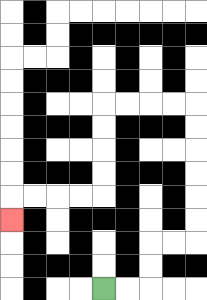{'start': '[4, 12]', 'end': '[0, 9]', 'path_directions': 'R,R,U,U,R,R,U,U,U,U,U,U,L,L,L,L,D,D,D,D,L,L,L,L,D', 'path_coordinates': '[[4, 12], [5, 12], [6, 12], [6, 11], [6, 10], [7, 10], [8, 10], [8, 9], [8, 8], [8, 7], [8, 6], [8, 5], [8, 4], [7, 4], [6, 4], [5, 4], [4, 4], [4, 5], [4, 6], [4, 7], [4, 8], [3, 8], [2, 8], [1, 8], [0, 8], [0, 9]]'}